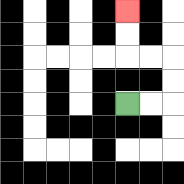{'start': '[5, 4]', 'end': '[5, 0]', 'path_directions': 'R,R,U,U,L,L,U,U', 'path_coordinates': '[[5, 4], [6, 4], [7, 4], [7, 3], [7, 2], [6, 2], [5, 2], [5, 1], [5, 0]]'}